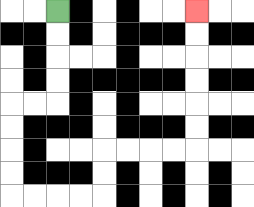{'start': '[2, 0]', 'end': '[8, 0]', 'path_directions': 'D,D,D,D,L,L,D,D,D,D,R,R,R,R,U,U,R,R,R,R,U,U,U,U,U,U', 'path_coordinates': '[[2, 0], [2, 1], [2, 2], [2, 3], [2, 4], [1, 4], [0, 4], [0, 5], [0, 6], [0, 7], [0, 8], [1, 8], [2, 8], [3, 8], [4, 8], [4, 7], [4, 6], [5, 6], [6, 6], [7, 6], [8, 6], [8, 5], [8, 4], [8, 3], [8, 2], [8, 1], [8, 0]]'}